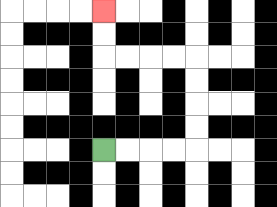{'start': '[4, 6]', 'end': '[4, 0]', 'path_directions': 'R,R,R,R,U,U,U,U,L,L,L,L,U,U', 'path_coordinates': '[[4, 6], [5, 6], [6, 6], [7, 6], [8, 6], [8, 5], [8, 4], [8, 3], [8, 2], [7, 2], [6, 2], [5, 2], [4, 2], [4, 1], [4, 0]]'}